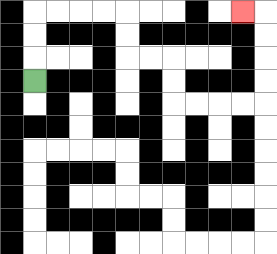{'start': '[1, 3]', 'end': '[10, 0]', 'path_directions': 'U,U,U,R,R,R,R,D,D,R,R,D,D,R,R,R,R,U,U,U,U,L', 'path_coordinates': '[[1, 3], [1, 2], [1, 1], [1, 0], [2, 0], [3, 0], [4, 0], [5, 0], [5, 1], [5, 2], [6, 2], [7, 2], [7, 3], [7, 4], [8, 4], [9, 4], [10, 4], [11, 4], [11, 3], [11, 2], [11, 1], [11, 0], [10, 0]]'}